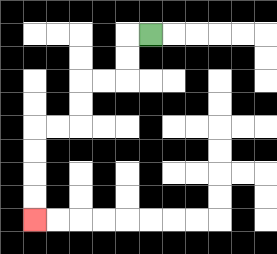{'start': '[6, 1]', 'end': '[1, 9]', 'path_directions': 'L,D,D,L,L,D,D,L,L,D,D,D,D', 'path_coordinates': '[[6, 1], [5, 1], [5, 2], [5, 3], [4, 3], [3, 3], [3, 4], [3, 5], [2, 5], [1, 5], [1, 6], [1, 7], [1, 8], [1, 9]]'}